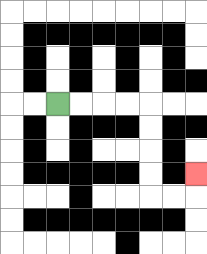{'start': '[2, 4]', 'end': '[8, 7]', 'path_directions': 'R,R,R,R,D,D,D,D,R,R,U', 'path_coordinates': '[[2, 4], [3, 4], [4, 4], [5, 4], [6, 4], [6, 5], [6, 6], [6, 7], [6, 8], [7, 8], [8, 8], [8, 7]]'}